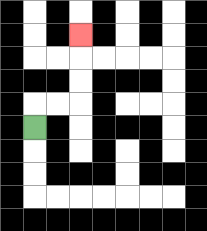{'start': '[1, 5]', 'end': '[3, 1]', 'path_directions': 'U,R,R,U,U,U', 'path_coordinates': '[[1, 5], [1, 4], [2, 4], [3, 4], [3, 3], [3, 2], [3, 1]]'}